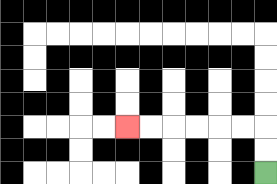{'start': '[11, 7]', 'end': '[5, 5]', 'path_directions': 'U,U,L,L,L,L,L,L', 'path_coordinates': '[[11, 7], [11, 6], [11, 5], [10, 5], [9, 5], [8, 5], [7, 5], [6, 5], [5, 5]]'}